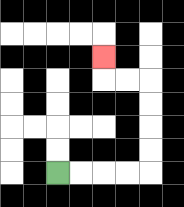{'start': '[2, 7]', 'end': '[4, 2]', 'path_directions': 'R,R,R,R,U,U,U,U,L,L,U', 'path_coordinates': '[[2, 7], [3, 7], [4, 7], [5, 7], [6, 7], [6, 6], [6, 5], [6, 4], [6, 3], [5, 3], [4, 3], [4, 2]]'}